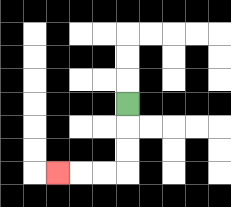{'start': '[5, 4]', 'end': '[2, 7]', 'path_directions': 'D,D,D,L,L,L', 'path_coordinates': '[[5, 4], [5, 5], [5, 6], [5, 7], [4, 7], [3, 7], [2, 7]]'}